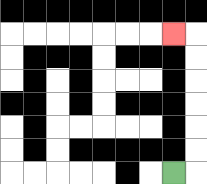{'start': '[7, 7]', 'end': '[7, 1]', 'path_directions': 'R,U,U,U,U,U,U,L', 'path_coordinates': '[[7, 7], [8, 7], [8, 6], [8, 5], [8, 4], [8, 3], [8, 2], [8, 1], [7, 1]]'}